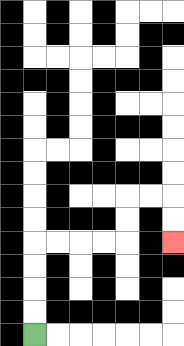{'start': '[1, 14]', 'end': '[7, 10]', 'path_directions': 'U,U,U,U,R,R,R,R,U,U,R,R,D,D', 'path_coordinates': '[[1, 14], [1, 13], [1, 12], [1, 11], [1, 10], [2, 10], [3, 10], [4, 10], [5, 10], [5, 9], [5, 8], [6, 8], [7, 8], [7, 9], [7, 10]]'}